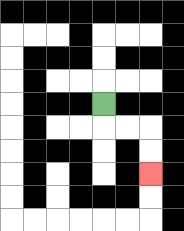{'start': '[4, 4]', 'end': '[6, 7]', 'path_directions': 'D,R,R,D,D', 'path_coordinates': '[[4, 4], [4, 5], [5, 5], [6, 5], [6, 6], [6, 7]]'}